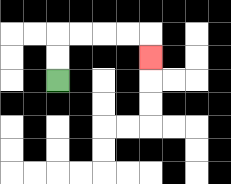{'start': '[2, 3]', 'end': '[6, 2]', 'path_directions': 'U,U,R,R,R,R,D', 'path_coordinates': '[[2, 3], [2, 2], [2, 1], [3, 1], [4, 1], [5, 1], [6, 1], [6, 2]]'}